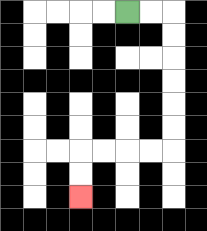{'start': '[5, 0]', 'end': '[3, 8]', 'path_directions': 'R,R,D,D,D,D,D,D,L,L,L,L,D,D', 'path_coordinates': '[[5, 0], [6, 0], [7, 0], [7, 1], [7, 2], [7, 3], [7, 4], [7, 5], [7, 6], [6, 6], [5, 6], [4, 6], [3, 6], [3, 7], [3, 8]]'}